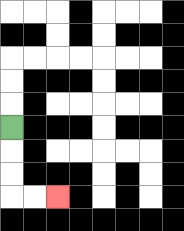{'start': '[0, 5]', 'end': '[2, 8]', 'path_directions': 'D,D,D,R,R', 'path_coordinates': '[[0, 5], [0, 6], [0, 7], [0, 8], [1, 8], [2, 8]]'}